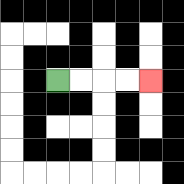{'start': '[2, 3]', 'end': '[6, 3]', 'path_directions': 'R,R,R,R', 'path_coordinates': '[[2, 3], [3, 3], [4, 3], [5, 3], [6, 3]]'}